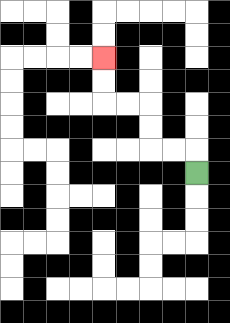{'start': '[8, 7]', 'end': '[4, 2]', 'path_directions': 'U,L,L,U,U,L,L,U,U', 'path_coordinates': '[[8, 7], [8, 6], [7, 6], [6, 6], [6, 5], [6, 4], [5, 4], [4, 4], [4, 3], [4, 2]]'}